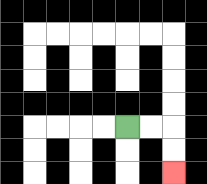{'start': '[5, 5]', 'end': '[7, 7]', 'path_directions': 'R,R,D,D', 'path_coordinates': '[[5, 5], [6, 5], [7, 5], [7, 6], [7, 7]]'}